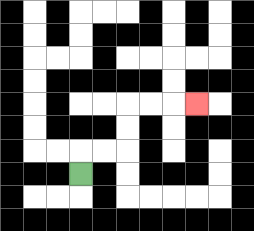{'start': '[3, 7]', 'end': '[8, 4]', 'path_directions': 'U,R,R,U,U,R,R,R', 'path_coordinates': '[[3, 7], [3, 6], [4, 6], [5, 6], [5, 5], [5, 4], [6, 4], [7, 4], [8, 4]]'}